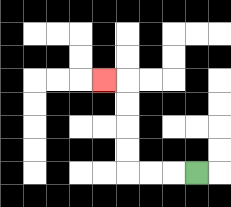{'start': '[8, 7]', 'end': '[4, 3]', 'path_directions': 'L,L,L,U,U,U,U,L', 'path_coordinates': '[[8, 7], [7, 7], [6, 7], [5, 7], [5, 6], [5, 5], [5, 4], [5, 3], [4, 3]]'}